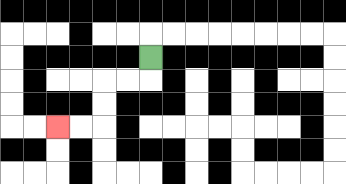{'start': '[6, 2]', 'end': '[2, 5]', 'path_directions': 'D,L,L,D,D,L,L', 'path_coordinates': '[[6, 2], [6, 3], [5, 3], [4, 3], [4, 4], [4, 5], [3, 5], [2, 5]]'}